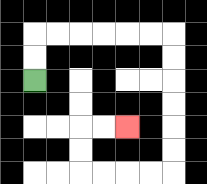{'start': '[1, 3]', 'end': '[5, 5]', 'path_directions': 'U,U,R,R,R,R,R,R,D,D,D,D,D,D,L,L,L,L,U,U,R,R', 'path_coordinates': '[[1, 3], [1, 2], [1, 1], [2, 1], [3, 1], [4, 1], [5, 1], [6, 1], [7, 1], [7, 2], [7, 3], [7, 4], [7, 5], [7, 6], [7, 7], [6, 7], [5, 7], [4, 7], [3, 7], [3, 6], [3, 5], [4, 5], [5, 5]]'}